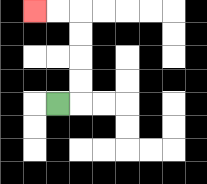{'start': '[2, 4]', 'end': '[1, 0]', 'path_directions': 'R,U,U,U,U,L,L', 'path_coordinates': '[[2, 4], [3, 4], [3, 3], [3, 2], [3, 1], [3, 0], [2, 0], [1, 0]]'}